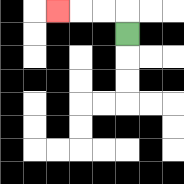{'start': '[5, 1]', 'end': '[2, 0]', 'path_directions': 'U,L,L,L', 'path_coordinates': '[[5, 1], [5, 0], [4, 0], [3, 0], [2, 0]]'}